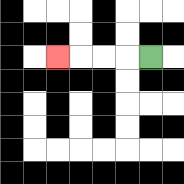{'start': '[6, 2]', 'end': '[2, 2]', 'path_directions': 'L,L,L,L', 'path_coordinates': '[[6, 2], [5, 2], [4, 2], [3, 2], [2, 2]]'}